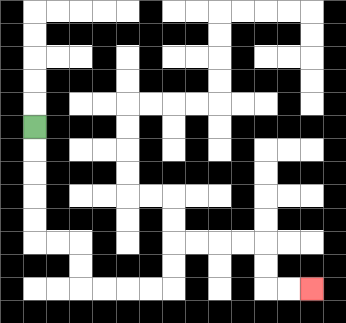{'start': '[1, 5]', 'end': '[13, 12]', 'path_directions': 'D,D,D,D,D,R,R,D,D,R,R,R,R,U,U,R,R,R,R,D,D,R,R', 'path_coordinates': '[[1, 5], [1, 6], [1, 7], [1, 8], [1, 9], [1, 10], [2, 10], [3, 10], [3, 11], [3, 12], [4, 12], [5, 12], [6, 12], [7, 12], [7, 11], [7, 10], [8, 10], [9, 10], [10, 10], [11, 10], [11, 11], [11, 12], [12, 12], [13, 12]]'}